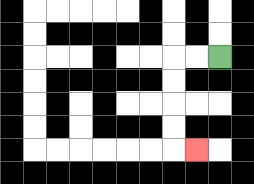{'start': '[9, 2]', 'end': '[8, 6]', 'path_directions': 'L,L,D,D,D,D,R', 'path_coordinates': '[[9, 2], [8, 2], [7, 2], [7, 3], [7, 4], [7, 5], [7, 6], [8, 6]]'}